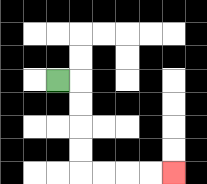{'start': '[2, 3]', 'end': '[7, 7]', 'path_directions': 'R,D,D,D,D,R,R,R,R', 'path_coordinates': '[[2, 3], [3, 3], [3, 4], [3, 5], [3, 6], [3, 7], [4, 7], [5, 7], [6, 7], [7, 7]]'}